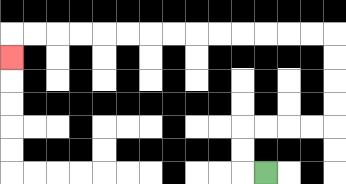{'start': '[11, 7]', 'end': '[0, 2]', 'path_directions': 'L,U,U,R,R,R,R,U,U,U,U,L,L,L,L,L,L,L,L,L,L,L,L,L,L,D', 'path_coordinates': '[[11, 7], [10, 7], [10, 6], [10, 5], [11, 5], [12, 5], [13, 5], [14, 5], [14, 4], [14, 3], [14, 2], [14, 1], [13, 1], [12, 1], [11, 1], [10, 1], [9, 1], [8, 1], [7, 1], [6, 1], [5, 1], [4, 1], [3, 1], [2, 1], [1, 1], [0, 1], [0, 2]]'}